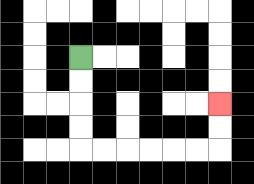{'start': '[3, 2]', 'end': '[9, 4]', 'path_directions': 'D,D,D,D,R,R,R,R,R,R,U,U', 'path_coordinates': '[[3, 2], [3, 3], [3, 4], [3, 5], [3, 6], [4, 6], [5, 6], [6, 6], [7, 6], [8, 6], [9, 6], [9, 5], [9, 4]]'}